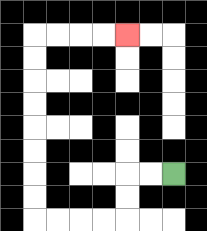{'start': '[7, 7]', 'end': '[5, 1]', 'path_directions': 'L,L,D,D,L,L,L,L,U,U,U,U,U,U,U,U,R,R,R,R', 'path_coordinates': '[[7, 7], [6, 7], [5, 7], [5, 8], [5, 9], [4, 9], [3, 9], [2, 9], [1, 9], [1, 8], [1, 7], [1, 6], [1, 5], [1, 4], [1, 3], [1, 2], [1, 1], [2, 1], [3, 1], [4, 1], [5, 1]]'}